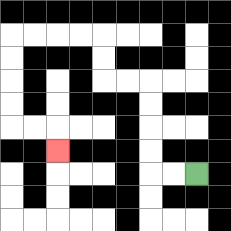{'start': '[8, 7]', 'end': '[2, 6]', 'path_directions': 'L,L,U,U,U,U,L,L,U,U,L,L,L,L,D,D,D,D,R,R,D', 'path_coordinates': '[[8, 7], [7, 7], [6, 7], [6, 6], [6, 5], [6, 4], [6, 3], [5, 3], [4, 3], [4, 2], [4, 1], [3, 1], [2, 1], [1, 1], [0, 1], [0, 2], [0, 3], [0, 4], [0, 5], [1, 5], [2, 5], [2, 6]]'}